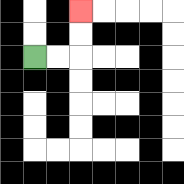{'start': '[1, 2]', 'end': '[3, 0]', 'path_directions': 'R,R,U,U', 'path_coordinates': '[[1, 2], [2, 2], [3, 2], [3, 1], [3, 0]]'}